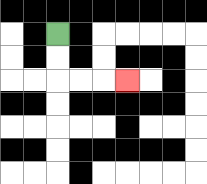{'start': '[2, 1]', 'end': '[5, 3]', 'path_directions': 'D,D,R,R,R', 'path_coordinates': '[[2, 1], [2, 2], [2, 3], [3, 3], [4, 3], [5, 3]]'}